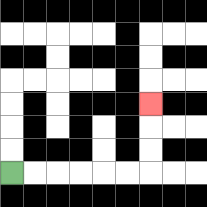{'start': '[0, 7]', 'end': '[6, 4]', 'path_directions': 'R,R,R,R,R,R,U,U,U', 'path_coordinates': '[[0, 7], [1, 7], [2, 7], [3, 7], [4, 7], [5, 7], [6, 7], [6, 6], [6, 5], [6, 4]]'}